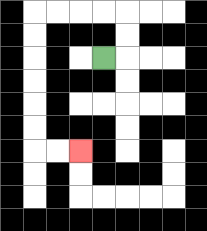{'start': '[4, 2]', 'end': '[3, 6]', 'path_directions': 'R,U,U,L,L,L,L,D,D,D,D,D,D,R,R', 'path_coordinates': '[[4, 2], [5, 2], [5, 1], [5, 0], [4, 0], [3, 0], [2, 0], [1, 0], [1, 1], [1, 2], [1, 3], [1, 4], [1, 5], [1, 6], [2, 6], [3, 6]]'}